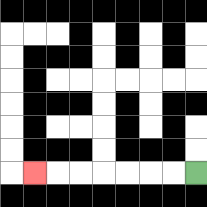{'start': '[8, 7]', 'end': '[1, 7]', 'path_directions': 'L,L,L,L,L,L,L', 'path_coordinates': '[[8, 7], [7, 7], [6, 7], [5, 7], [4, 7], [3, 7], [2, 7], [1, 7]]'}